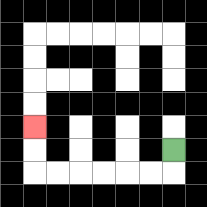{'start': '[7, 6]', 'end': '[1, 5]', 'path_directions': 'D,L,L,L,L,L,L,U,U', 'path_coordinates': '[[7, 6], [7, 7], [6, 7], [5, 7], [4, 7], [3, 7], [2, 7], [1, 7], [1, 6], [1, 5]]'}